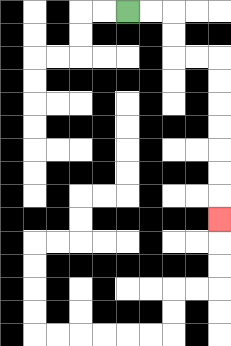{'start': '[5, 0]', 'end': '[9, 9]', 'path_directions': 'R,R,D,D,R,R,D,D,D,D,D,D,D', 'path_coordinates': '[[5, 0], [6, 0], [7, 0], [7, 1], [7, 2], [8, 2], [9, 2], [9, 3], [9, 4], [9, 5], [9, 6], [9, 7], [9, 8], [9, 9]]'}